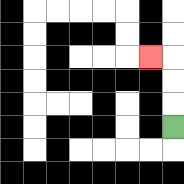{'start': '[7, 5]', 'end': '[6, 2]', 'path_directions': 'U,U,U,L', 'path_coordinates': '[[7, 5], [7, 4], [7, 3], [7, 2], [6, 2]]'}